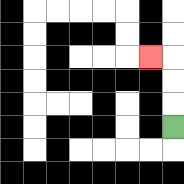{'start': '[7, 5]', 'end': '[6, 2]', 'path_directions': 'U,U,U,L', 'path_coordinates': '[[7, 5], [7, 4], [7, 3], [7, 2], [6, 2]]'}